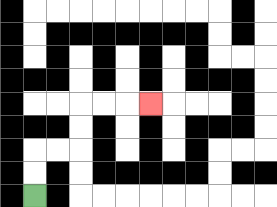{'start': '[1, 8]', 'end': '[6, 4]', 'path_directions': 'U,U,R,R,U,U,R,R,R', 'path_coordinates': '[[1, 8], [1, 7], [1, 6], [2, 6], [3, 6], [3, 5], [3, 4], [4, 4], [5, 4], [6, 4]]'}